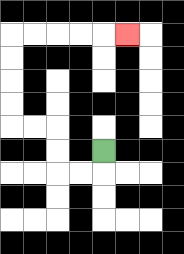{'start': '[4, 6]', 'end': '[5, 1]', 'path_directions': 'D,L,L,U,U,L,L,U,U,U,U,R,R,R,R,R', 'path_coordinates': '[[4, 6], [4, 7], [3, 7], [2, 7], [2, 6], [2, 5], [1, 5], [0, 5], [0, 4], [0, 3], [0, 2], [0, 1], [1, 1], [2, 1], [3, 1], [4, 1], [5, 1]]'}